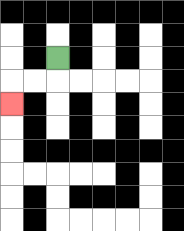{'start': '[2, 2]', 'end': '[0, 4]', 'path_directions': 'D,L,L,D', 'path_coordinates': '[[2, 2], [2, 3], [1, 3], [0, 3], [0, 4]]'}